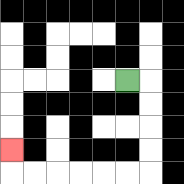{'start': '[5, 3]', 'end': '[0, 6]', 'path_directions': 'R,D,D,D,D,L,L,L,L,L,L,U', 'path_coordinates': '[[5, 3], [6, 3], [6, 4], [6, 5], [6, 6], [6, 7], [5, 7], [4, 7], [3, 7], [2, 7], [1, 7], [0, 7], [0, 6]]'}